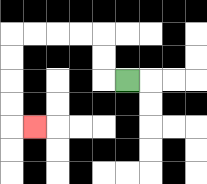{'start': '[5, 3]', 'end': '[1, 5]', 'path_directions': 'L,U,U,L,L,L,L,D,D,D,D,R', 'path_coordinates': '[[5, 3], [4, 3], [4, 2], [4, 1], [3, 1], [2, 1], [1, 1], [0, 1], [0, 2], [0, 3], [0, 4], [0, 5], [1, 5]]'}